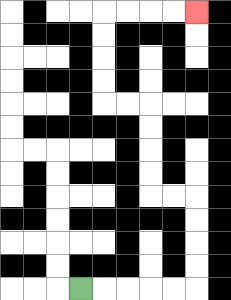{'start': '[3, 12]', 'end': '[8, 0]', 'path_directions': 'R,R,R,R,R,U,U,U,U,L,L,U,U,U,U,L,L,U,U,U,U,R,R,R,R', 'path_coordinates': '[[3, 12], [4, 12], [5, 12], [6, 12], [7, 12], [8, 12], [8, 11], [8, 10], [8, 9], [8, 8], [7, 8], [6, 8], [6, 7], [6, 6], [6, 5], [6, 4], [5, 4], [4, 4], [4, 3], [4, 2], [4, 1], [4, 0], [5, 0], [6, 0], [7, 0], [8, 0]]'}